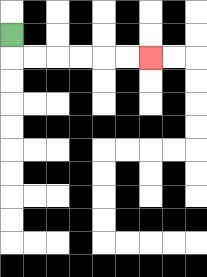{'start': '[0, 1]', 'end': '[6, 2]', 'path_directions': 'D,R,R,R,R,R,R', 'path_coordinates': '[[0, 1], [0, 2], [1, 2], [2, 2], [3, 2], [4, 2], [5, 2], [6, 2]]'}